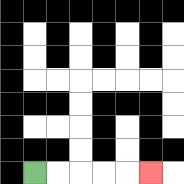{'start': '[1, 7]', 'end': '[6, 7]', 'path_directions': 'R,R,R,R,R', 'path_coordinates': '[[1, 7], [2, 7], [3, 7], [4, 7], [5, 7], [6, 7]]'}